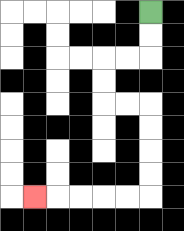{'start': '[6, 0]', 'end': '[1, 8]', 'path_directions': 'D,D,L,L,D,D,R,R,D,D,D,D,L,L,L,L,L', 'path_coordinates': '[[6, 0], [6, 1], [6, 2], [5, 2], [4, 2], [4, 3], [4, 4], [5, 4], [6, 4], [6, 5], [6, 6], [6, 7], [6, 8], [5, 8], [4, 8], [3, 8], [2, 8], [1, 8]]'}